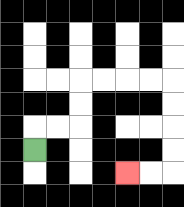{'start': '[1, 6]', 'end': '[5, 7]', 'path_directions': 'U,R,R,U,U,R,R,R,R,D,D,D,D,L,L', 'path_coordinates': '[[1, 6], [1, 5], [2, 5], [3, 5], [3, 4], [3, 3], [4, 3], [5, 3], [6, 3], [7, 3], [7, 4], [7, 5], [7, 6], [7, 7], [6, 7], [5, 7]]'}